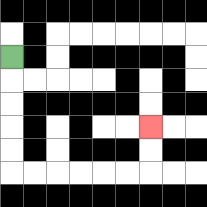{'start': '[0, 2]', 'end': '[6, 5]', 'path_directions': 'D,D,D,D,D,R,R,R,R,R,R,U,U', 'path_coordinates': '[[0, 2], [0, 3], [0, 4], [0, 5], [0, 6], [0, 7], [1, 7], [2, 7], [3, 7], [4, 7], [5, 7], [6, 7], [6, 6], [6, 5]]'}